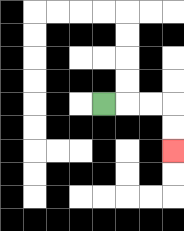{'start': '[4, 4]', 'end': '[7, 6]', 'path_directions': 'R,R,R,D,D', 'path_coordinates': '[[4, 4], [5, 4], [6, 4], [7, 4], [7, 5], [7, 6]]'}